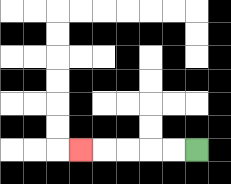{'start': '[8, 6]', 'end': '[3, 6]', 'path_directions': 'L,L,L,L,L', 'path_coordinates': '[[8, 6], [7, 6], [6, 6], [5, 6], [4, 6], [3, 6]]'}